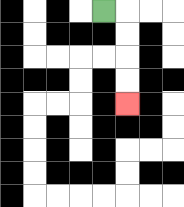{'start': '[4, 0]', 'end': '[5, 4]', 'path_directions': 'R,D,D,D,D', 'path_coordinates': '[[4, 0], [5, 0], [5, 1], [5, 2], [5, 3], [5, 4]]'}